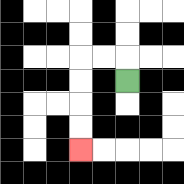{'start': '[5, 3]', 'end': '[3, 6]', 'path_directions': 'U,L,L,D,D,D,D', 'path_coordinates': '[[5, 3], [5, 2], [4, 2], [3, 2], [3, 3], [3, 4], [3, 5], [3, 6]]'}